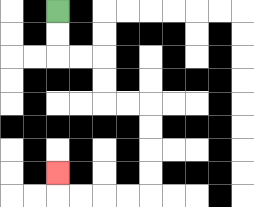{'start': '[2, 0]', 'end': '[2, 7]', 'path_directions': 'D,D,R,R,D,D,R,R,D,D,D,D,L,L,L,L,U', 'path_coordinates': '[[2, 0], [2, 1], [2, 2], [3, 2], [4, 2], [4, 3], [4, 4], [5, 4], [6, 4], [6, 5], [6, 6], [6, 7], [6, 8], [5, 8], [4, 8], [3, 8], [2, 8], [2, 7]]'}